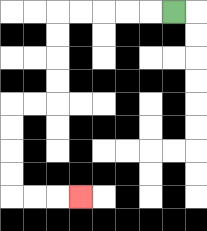{'start': '[7, 0]', 'end': '[3, 8]', 'path_directions': 'L,L,L,L,L,D,D,D,D,L,L,D,D,D,D,R,R,R', 'path_coordinates': '[[7, 0], [6, 0], [5, 0], [4, 0], [3, 0], [2, 0], [2, 1], [2, 2], [2, 3], [2, 4], [1, 4], [0, 4], [0, 5], [0, 6], [0, 7], [0, 8], [1, 8], [2, 8], [3, 8]]'}